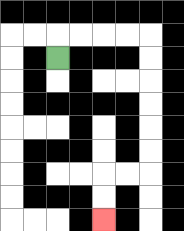{'start': '[2, 2]', 'end': '[4, 9]', 'path_directions': 'U,R,R,R,R,D,D,D,D,D,D,L,L,D,D', 'path_coordinates': '[[2, 2], [2, 1], [3, 1], [4, 1], [5, 1], [6, 1], [6, 2], [6, 3], [6, 4], [6, 5], [6, 6], [6, 7], [5, 7], [4, 7], [4, 8], [4, 9]]'}